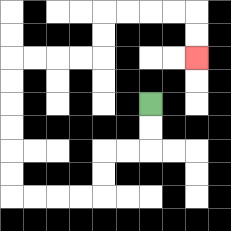{'start': '[6, 4]', 'end': '[8, 2]', 'path_directions': 'D,D,L,L,D,D,L,L,L,L,U,U,U,U,U,U,R,R,R,R,U,U,R,R,R,R,D,D', 'path_coordinates': '[[6, 4], [6, 5], [6, 6], [5, 6], [4, 6], [4, 7], [4, 8], [3, 8], [2, 8], [1, 8], [0, 8], [0, 7], [0, 6], [0, 5], [0, 4], [0, 3], [0, 2], [1, 2], [2, 2], [3, 2], [4, 2], [4, 1], [4, 0], [5, 0], [6, 0], [7, 0], [8, 0], [8, 1], [8, 2]]'}